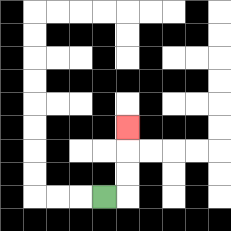{'start': '[4, 8]', 'end': '[5, 5]', 'path_directions': 'R,U,U,U', 'path_coordinates': '[[4, 8], [5, 8], [5, 7], [5, 6], [5, 5]]'}